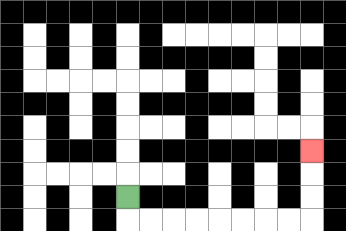{'start': '[5, 8]', 'end': '[13, 6]', 'path_directions': 'D,R,R,R,R,R,R,R,R,U,U,U', 'path_coordinates': '[[5, 8], [5, 9], [6, 9], [7, 9], [8, 9], [9, 9], [10, 9], [11, 9], [12, 9], [13, 9], [13, 8], [13, 7], [13, 6]]'}